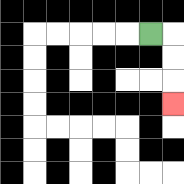{'start': '[6, 1]', 'end': '[7, 4]', 'path_directions': 'R,D,D,D', 'path_coordinates': '[[6, 1], [7, 1], [7, 2], [7, 3], [7, 4]]'}